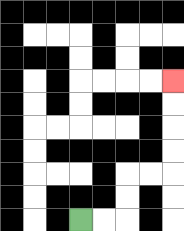{'start': '[3, 9]', 'end': '[7, 3]', 'path_directions': 'R,R,U,U,R,R,U,U,U,U', 'path_coordinates': '[[3, 9], [4, 9], [5, 9], [5, 8], [5, 7], [6, 7], [7, 7], [7, 6], [7, 5], [7, 4], [7, 3]]'}